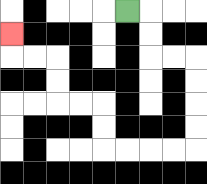{'start': '[5, 0]', 'end': '[0, 1]', 'path_directions': 'R,D,D,R,R,D,D,D,D,L,L,L,L,U,U,L,L,U,U,L,L,U', 'path_coordinates': '[[5, 0], [6, 0], [6, 1], [6, 2], [7, 2], [8, 2], [8, 3], [8, 4], [8, 5], [8, 6], [7, 6], [6, 6], [5, 6], [4, 6], [4, 5], [4, 4], [3, 4], [2, 4], [2, 3], [2, 2], [1, 2], [0, 2], [0, 1]]'}